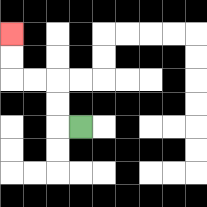{'start': '[3, 5]', 'end': '[0, 1]', 'path_directions': 'L,U,U,L,L,U,U', 'path_coordinates': '[[3, 5], [2, 5], [2, 4], [2, 3], [1, 3], [0, 3], [0, 2], [0, 1]]'}